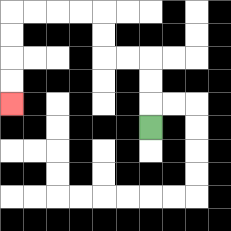{'start': '[6, 5]', 'end': '[0, 4]', 'path_directions': 'U,U,U,L,L,U,U,L,L,L,L,D,D,D,D', 'path_coordinates': '[[6, 5], [6, 4], [6, 3], [6, 2], [5, 2], [4, 2], [4, 1], [4, 0], [3, 0], [2, 0], [1, 0], [0, 0], [0, 1], [0, 2], [0, 3], [0, 4]]'}